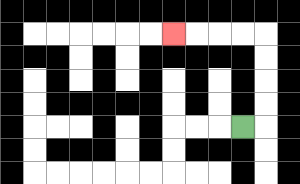{'start': '[10, 5]', 'end': '[7, 1]', 'path_directions': 'R,U,U,U,U,L,L,L,L', 'path_coordinates': '[[10, 5], [11, 5], [11, 4], [11, 3], [11, 2], [11, 1], [10, 1], [9, 1], [8, 1], [7, 1]]'}